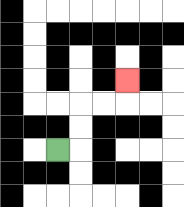{'start': '[2, 6]', 'end': '[5, 3]', 'path_directions': 'R,U,U,R,R,U', 'path_coordinates': '[[2, 6], [3, 6], [3, 5], [3, 4], [4, 4], [5, 4], [5, 3]]'}